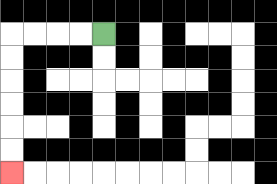{'start': '[4, 1]', 'end': '[0, 7]', 'path_directions': 'L,L,L,L,D,D,D,D,D,D', 'path_coordinates': '[[4, 1], [3, 1], [2, 1], [1, 1], [0, 1], [0, 2], [0, 3], [0, 4], [0, 5], [0, 6], [0, 7]]'}